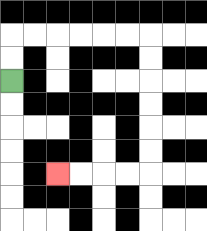{'start': '[0, 3]', 'end': '[2, 7]', 'path_directions': 'U,U,R,R,R,R,R,R,D,D,D,D,D,D,L,L,L,L', 'path_coordinates': '[[0, 3], [0, 2], [0, 1], [1, 1], [2, 1], [3, 1], [4, 1], [5, 1], [6, 1], [6, 2], [6, 3], [6, 4], [6, 5], [6, 6], [6, 7], [5, 7], [4, 7], [3, 7], [2, 7]]'}